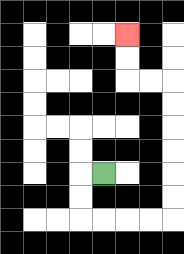{'start': '[4, 7]', 'end': '[5, 1]', 'path_directions': 'L,D,D,R,R,R,R,U,U,U,U,U,U,L,L,U,U', 'path_coordinates': '[[4, 7], [3, 7], [3, 8], [3, 9], [4, 9], [5, 9], [6, 9], [7, 9], [7, 8], [7, 7], [7, 6], [7, 5], [7, 4], [7, 3], [6, 3], [5, 3], [5, 2], [5, 1]]'}